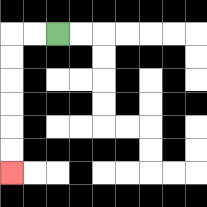{'start': '[2, 1]', 'end': '[0, 7]', 'path_directions': 'L,L,D,D,D,D,D,D', 'path_coordinates': '[[2, 1], [1, 1], [0, 1], [0, 2], [0, 3], [0, 4], [0, 5], [0, 6], [0, 7]]'}